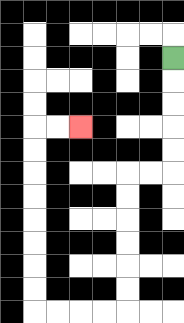{'start': '[7, 2]', 'end': '[3, 5]', 'path_directions': 'D,D,D,D,D,L,L,D,D,D,D,D,D,L,L,L,L,U,U,U,U,U,U,U,U,R,R', 'path_coordinates': '[[7, 2], [7, 3], [7, 4], [7, 5], [7, 6], [7, 7], [6, 7], [5, 7], [5, 8], [5, 9], [5, 10], [5, 11], [5, 12], [5, 13], [4, 13], [3, 13], [2, 13], [1, 13], [1, 12], [1, 11], [1, 10], [1, 9], [1, 8], [1, 7], [1, 6], [1, 5], [2, 5], [3, 5]]'}